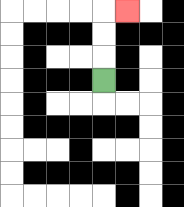{'start': '[4, 3]', 'end': '[5, 0]', 'path_directions': 'U,U,U,R', 'path_coordinates': '[[4, 3], [4, 2], [4, 1], [4, 0], [5, 0]]'}